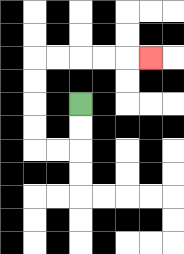{'start': '[3, 4]', 'end': '[6, 2]', 'path_directions': 'D,D,L,L,U,U,U,U,R,R,R,R,R', 'path_coordinates': '[[3, 4], [3, 5], [3, 6], [2, 6], [1, 6], [1, 5], [1, 4], [1, 3], [1, 2], [2, 2], [3, 2], [4, 2], [5, 2], [6, 2]]'}